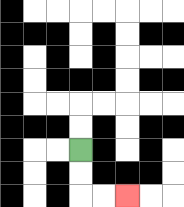{'start': '[3, 6]', 'end': '[5, 8]', 'path_directions': 'D,D,R,R', 'path_coordinates': '[[3, 6], [3, 7], [3, 8], [4, 8], [5, 8]]'}